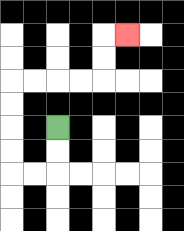{'start': '[2, 5]', 'end': '[5, 1]', 'path_directions': 'D,D,L,L,U,U,U,U,R,R,R,R,U,U,R', 'path_coordinates': '[[2, 5], [2, 6], [2, 7], [1, 7], [0, 7], [0, 6], [0, 5], [0, 4], [0, 3], [1, 3], [2, 3], [3, 3], [4, 3], [4, 2], [4, 1], [5, 1]]'}